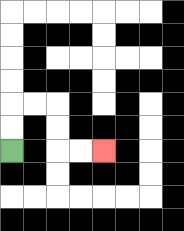{'start': '[0, 6]', 'end': '[4, 6]', 'path_directions': 'U,U,R,R,D,D,R,R', 'path_coordinates': '[[0, 6], [0, 5], [0, 4], [1, 4], [2, 4], [2, 5], [2, 6], [3, 6], [4, 6]]'}